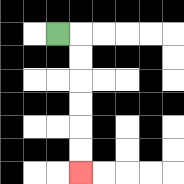{'start': '[2, 1]', 'end': '[3, 7]', 'path_directions': 'R,D,D,D,D,D,D', 'path_coordinates': '[[2, 1], [3, 1], [3, 2], [3, 3], [3, 4], [3, 5], [3, 6], [3, 7]]'}